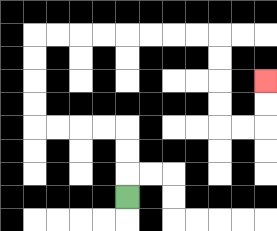{'start': '[5, 8]', 'end': '[11, 3]', 'path_directions': 'U,U,U,L,L,L,L,U,U,U,U,R,R,R,R,R,R,R,R,D,D,D,D,R,R,U,U', 'path_coordinates': '[[5, 8], [5, 7], [5, 6], [5, 5], [4, 5], [3, 5], [2, 5], [1, 5], [1, 4], [1, 3], [1, 2], [1, 1], [2, 1], [3, 1], [4, 1], [5, 1], [6, 1], [7, 1], [8, 1], [9, 1], [9, 2], [9, 3], [9, 4], [9, 5], [10, 5], [11, 5], [11, 4], [11, 3]]'}